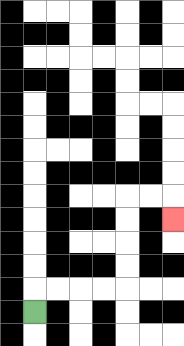{'start': '[1, 13]', 'end': '[7, 9]', 'path_directions': 'U,R,R,R,R,U,U,U,U,R,R,D', 'path_coordinates': '[[1, 13], [1, 12], [2, 12], [3, 12], [4, 12], [5, 12], [5, 11], [5, 10], [5, 9], [5, 8], [6, 8], [7, 8], [7, 9]]'}